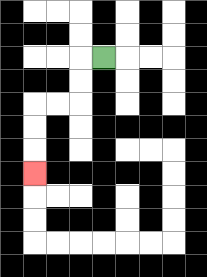{'start': '[4, 2]', 'end': '[1, 7]', 'path_directions': 'L,D,D,L,L,D,D,D', 'path_coordinates': '[[4, 2], [3, 2], [3, 3], [3, 4], [2, 4], [1, 4], [1, 5], [1, 6], [1, 7]]'}